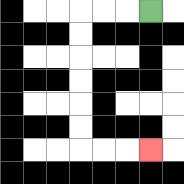{'start': '[6, 0]', 'end': '[6, 6]', 'path_directions': 'L,L,L,D,D,D,D,D,D,R,R,R', 'path_coordinates': '[[6, 0], [5, 0], [4, 0], [3, 0], [3, 1], [3, 2], [3, 3], [3, 4], [3, 5], [3, 6], [4, 6], [5, 6], [6, 6]]'}